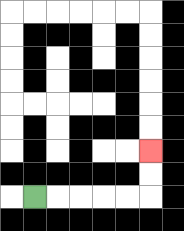{'start': '[1, 8]', 'end': '[6, 6]', 'path_directions': 'R,R,R,R,R,U,U', 'path_coordinates': '[[1, 8], [2, 8], [3, 8], [4, 8], [5, 8], [6, 8], [6, 7], [6, 6]]'}